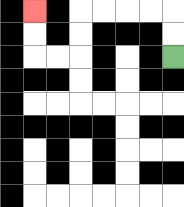{'start': '[7, 2]', 'end': '[1, 0]', 'path_directions': 'U,U,L,L,L,L,D,D,L,L,U,U', 'path_coordinates': '[[7, 2], [7, 1], [7, 0], [6, 0], [5, 0], [4, 0], [3, 0], [3, 1], [3, 2], [2, 2], [1, 2], [1, 1], [1, 0]]'}